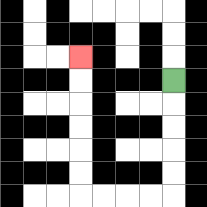{'start': '[7, 3]', 'end': '[3, 2]', 'path_directions': 'D,D,D,D,D,L,L,L,L,U,U,U,U,U,U', 'path_coordinates': '[[7, 3], [7, 4], [7, 5], [7, 6], [7, 7], [7, 8], [6, 8], [5, 8], [4, 8], [3, 8], [3, 7], [3, 6], [3, 5], [3, 4], [3, 3], [3, 2]]'}